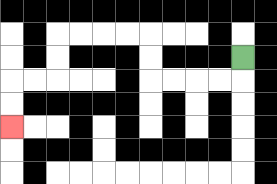{'start': '[10, 2]', 'end': '[0, 5]', 'path_directions': 'D,L,L,L,L,U,U,L,L,L,L,D,D,L,L,D,D', 'path_coordinates': '[[10, 2], [10, 3], [9, 3], [8, 3], [7, 3], [6, 3], [6, 2], [6, 1], [5, 1], [4, 1], [3, 1], [2, 1], [2, 2], [2, 3], [1, 3], [0, 3], [0, 4], [0, 5]]'}